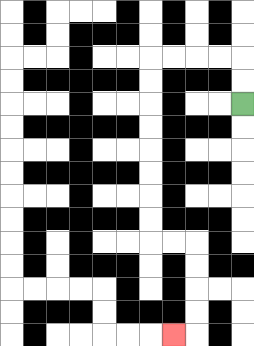{'start': '[10, 4]', 'end': '[7, 14]', 'path_directions': 'U,U,L,L,L,L,D,D,D,D,D,D,D,D,R,R,D,D,D,D,L', 'path_coordinates': '[[10, 4], [10, 3], [10, 2], [9, 2], [8, 2], [7, 2], [6, 2], [6, 3], [6, 4], [6, 5], [6, 6], [6, 7], [6, 8], [6, 9], [6, 10], [7, 10], [8, 10], [8, 11], [8, 12], [8, 13], [8, 14], [7, 14]]'}